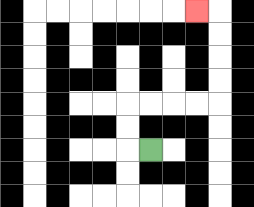{'start': '[6, 6]', 'end': '[8, 0]', 'path_directions': 'L,U,U,R,R,R,R,U,U,U,U,L', 'path_coordinates': '[[6, 6], [5, 6], [5, 5], [5, 4], [6, 4], [7, 4], [8, 4], [9, 4], [9, 3], [9, 2], [9, 1], [9, 0], [8, 0]]'}